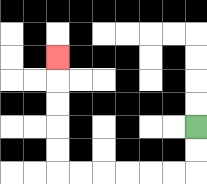{'start': '[8, 5]', 'end': '[2, 2]', 'path_directions': 'D,D,L,L,L,L,L,L,U,U,U,U,U', 'path_coordinates': '[[8, 5], [8, 6], [8, 7], [7, 7], [6, 7], [5, 7], [4, 7], [3, 7], [2, 7], [2, 6], [2, 5], [2, 4], [2, 3], [2, 2]]'}